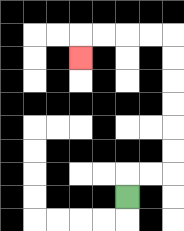{'start': '[5, 8]', 'end': '[3, 2]', 'path_directions': 'U,R,R,U,U,U,U,U,U,L,L,L,L,D', 'path_coordinates': '[[5, 8], [5, 7], [6, 7], [7, 7], [7, 6], [7, 5], [7, 4], [7, 3], [7, 2], [7, 1], [6, 1], [5, 1], [4, 1], [3, 1], [3, 2]]'}